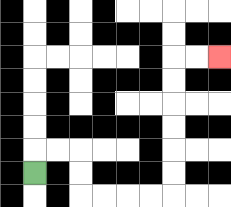{'start': '[1, 7]', 'end': '[9, 2]', 'path_directions': 'U,R,R,D,D,R,R,R,R,U,U,U,U,U,U,R,R', 'path_coordinates': '[[1, 7], [1, 6], [2, 6], [3, 6], [3, 7], [3, 8], [4, 8], [5, 8], [6, 8], [7, 8], [7, 7], [7, 6], [7, 5], [7, 4], [7, 3], [7, 2], [8, 2], [9, 2]]'}